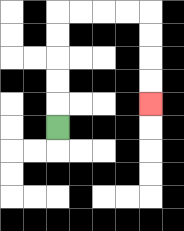{'start': '[2, 5]', 'end': '[6, 4]', 'path_directions': 'U,U,U,U,U,R,R,R,R,D,D,D,D', 'path_coordinates': '[[2, 5], [2, 4], [2, 3], [2, 2], [2, 1], [2, 0], [3, 0], [4, 0], [5, 0], [6, 0], [6, 1], [6, 2], [6, 3], [6, 4]]'}